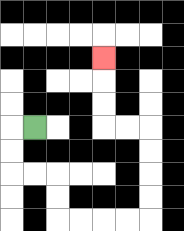{'start': '[1, 5]', 'end': '[4, 2]', 'path_directions': 'L,D,D,R,R,D,D,R,R,R,R,U,U,U,U,L,L,U,U,U', 'path_coordinates': '[[1, 5], [0, 5], [0, 6], [0, 7], [1, 7], [2, 7], [2, 8], [2, 9], [3, 9], [4, 9], [5, 9], [6, 9], [6, 8], [6, 7], [6, 6], [6, 5], [5, 5], [4, 5], [4, 4], [4, 3], [4, 2]]'}